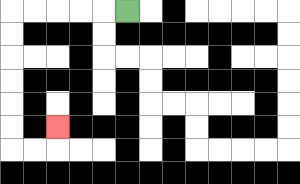{'start': '[5, 0]', 'end': '[2, 5]', 'path_directions': 'L,L,L,L,L,D,D,D,D,D,D,R,R,U', 'path_coordinates': '[[5, 0], [4, 0], [3, 0], [2, 0], [1, 0], [0, 0], [0, 1], [0, 2], [0, 3], [0, 4], [0, 5], [0, 6], [1, 6], [2, 6], [2, 5]]'}